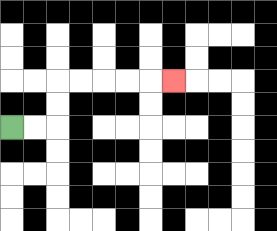{'start': '[0, 5]', 'end': '[7, 3]', 'path_directions': 'R,R,U,U,R,R,R,R,R', 'path_coordinates': '[[0, 5], [1, 5], [2, 5], [2, 4], [2, 3], [3, 3], [4, 3], [5, 3], [6, 3], [7, 3]]'}